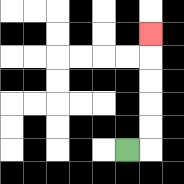{'start': '[5, 6]', 'end': '[6, 1]', 'path_directions': 'R,U,U,U,U,U', 'path_coordinates': '[[5, 6], [6, 6], [6, 5], [6, 4], [6, 3], [6, 2], [6, 1]]'}